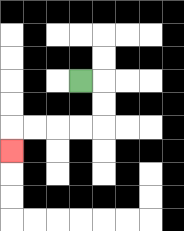{'start': '[3, 3]', 'end': '[0, 6]', 'path_directions': 'R,D,D,L,L,L,L,D', 'path_coordinates': '[[3, 3], [4, 3], [4, 4], [4, 5], [3, 5], [2, 5], [1, 5], [0, 5], [0, 6]]'}